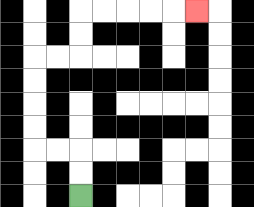{'start': '[3, 8]', 'end': '[8, 0]', 'path_directions': 'U,U,L,L,U,U,U,U,R,R,U,U,R,R,R,R,R', 'path_coordinates': '[[3, 8], [3, 7], [3, 6], [2, 6], [1, 6], [1, 5], [1, 4], [1, 3], [1, 2], [2, 2], [3, 2], [3, 1], [3, 0], [4, 0], [5, 0], [6, 0], [7, 0], [8, 0]]'}